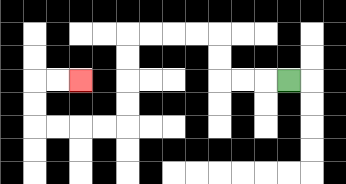{'start': '[12, 3]', 'end': '[3, 3]', 'path_directions': 'L,L,L,U,U,L,L,L,L,D,D,D,D,L,L,L,L,U,U,R,R', 'path_coordinates': '[[12, 3], [11, 3], [10, 3], [9, 3], [9, 2], [9, 1], [8, 1], [7, 1], [6, 1], [5, 1], [5, 2], [5, 3], [5, 4], [5, 5], [4, 5], [3, 5], [2, 5], [1, 5], [1, 4], [1, 3], [2, 3], [3, 3]]'}